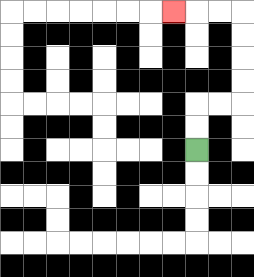{'start': '[8, 6]', 'end': '[7, 0]', 'path_directions': 'U,U,R,R,U,U,U,U,L,L,L', 'path_coordinates': '[[8, 6], [8, 5], [8, 4], [9, 4], [10, 4], [10, 3], [10, 2], [10, 1], [10, 0], [9, 0], [8, 0], [7, 0]]'}